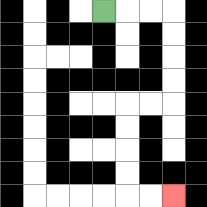{'start': '[4, 0]', 'end': '[7, 8]', 'path_directions': 'R,R,R,D,D,D,D,L,L,D,D,D,D,R,R', 'path_coordinates': '[[4, 0], [5, 0], [6, 0], [7, 0], [7, 1], [7, 2], [7, 3], [7, 4], [6, 4], [5, 4], [5, 5], [5, 6], [5, 7], [5, 8], [6, 8], [7, 8]]'}